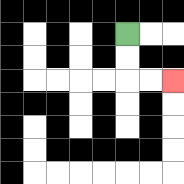{'start': '[5, 1]', 'end': '[7, 3]', 'path_directions': 'D,D,R,R', 'path_coordinates': '[[5, 1], [5, 2], [5, 3], [6, 3], [7, 3]]'}